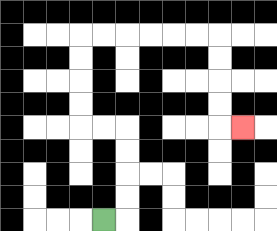{'start': '[4, 9]', 'end': '[10, 5]', 'path_directions': 'R,U,U,U,U,L,L,U,U,U,U,R,R,R,R,R,R,D,D,D,D,R', 'path_coordinates': '[[4, 9], [5, 9], [5, 8], [5, 7], [5, 6], [5, 5], [4, 5], [3, 5], [3, 4], [3, 3], [3, 2], [3, 1], [4, 1], [5, 1], [6, 1], [7, 1], [8, 1], [9, 1], [9, 2], [9, 3], [9, 4], [9, 5], [10, 5]]'}